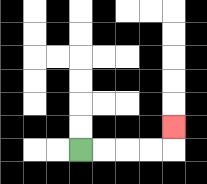{'start': '[3, 6]', 'end': '[7, 5]', 'path_directions': 'R,R,R,R,U', 'path_coordinates': '[[3, 6], [4, 6], [5, 6], [6, 6], [7, 6], [7, 5]]'}